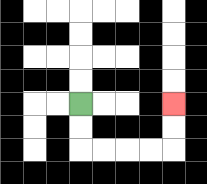{'start': '[3, 4]', 'end': '[7, 4]', 'path_directions': 'D,D,R,R,R,R,U,U', 'path_coordinates': '[[3, 4], [3, 5], [3, 6], [4, 6], [5, 6], [6, 6], [7, 6], [7, 5], [7, 4]]'}